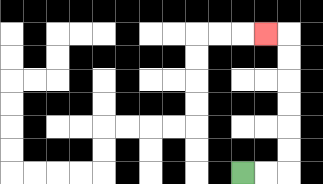{'start': '[10, 7]', 'end': '[11, 1]', 'path_directions': 'R,R,U,U,U,U,U,U,L', 'path_coordinates': '[[10, 7], [11, 7], [12, 7], [12, 6], [12, 5], [12, 4], [12, 3], [12, 2], [12, 1], [11, 1]]'}